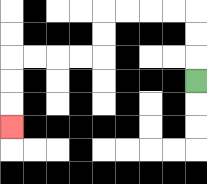{'start': '[8, 3]', 'end': '[0, 5]', 'path_directions': 'U,U,U,L,L,L,L,D,D,L,L,L,L,D,D,D', 'path_coordinates': '[[8, 3], [8, 2], [8, 1], [8, 0], [7, 0], [6, 0], [5, 0], [4, 0], [4, 1], [4, 2], [3, 2], [2, 2], [1, 2], [0, 2], [0, 3], [0, 4], [0, 5]]'}